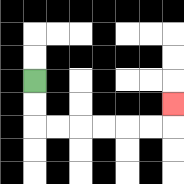{'start': '[1, 3]', 'end': '[7, 4]', 'path_directions': 'D,D,R,R,R,R,R,R,U', 'path_coordinates': '[[1, 3], [1, 4], [1, 5], [2, 5], [3, 5], [4, 5], [5, 5], [6, 5], [7, 5], [7, 4]]'}